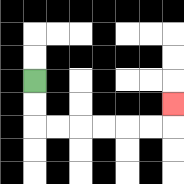{'start': '[1, 3]', 'end': '[7, 4]', 'path_directions': 'D,D,R,R,R,R,R,R,U', 'path_coordinates': '[[1, 3], [1, 4], [1, 5], [2, 5], [3, 5], [4, 5], [5, 5], [6, 5], [7, 5], [7, 4]]'}